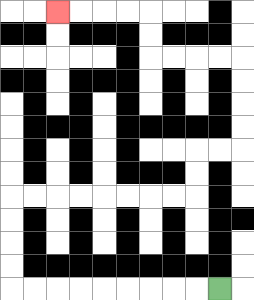{'start': '[9, 12]', 'end': '[2, 0]', 'path_directions': 'L,L,L,L,L,L,L,L,L,U,U,U,U,R,R,R,R,R,R,R,R,U,U,R,R,U,U,U,U,L,L,L,L,U,U,L,L,L,L', 'path_coordinates': '[[9, 12], [8, 12], [7, 12], [6, 12], [5, 12], [4, 12], [3, 12], [2, 12], [1, 12], [0, 12], [0, 11], [0, 10], [0, 9], [0, 8], [1, 8], [2, 8], [3, 8], [4, 8], [5, 8], [6, 8], [7, 8], [8, 8], [8, 7], [8, 6], [9, 6], [10, 6], [10, 5], [10, 4], [10, 3], [10, 2], [9, 2], [8, 2], [7, 2], [6, 2], [6, 1], [6, 0], [5, 0], [4, 0], [3, 0], [2, 0]]'}